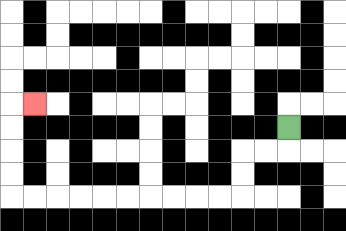{'start': '[12, 5]', 'end': '[1, 4]', 'path_directions': 'D,L,L,D,D,L,L,L,L,L,L,L,L,L,L,U,U,U,U,R', 'path_coordinates': '[[12, 5], [12, 6], [11, 6], [10, 6], [10, 7], [10, 8], [9, 8], [8, 8], [7, 8], [6, 8], [5, 8], [4, 8], [3, 8], [2, 8], [1, 8], [0, 8], [0, 7], [0, 6], [0, 5], [0, 4], [1, 4]]'}